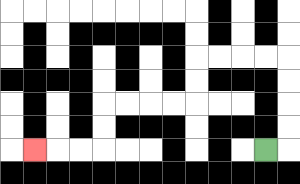{'start': '[11, 6]', 'end': '[1, 6]', 'path_directions': 'R,U,U,U,U,L,L,L,L,D,D,L,L,L,L,D,D,L,L,L', 'path_coordinates': '[[11, 6], [12, 6], [12, 5], [12, 4], [12, 3], [12, 2], [11, 2], [10, 2], [9, 2], [8, 2], [8, 3], [8, 4], [7, 4], [6, 4], [5, 4], [4, 4], [4, 5], [4, 6], [3, 6], [2, 6], [1, 6]]'}